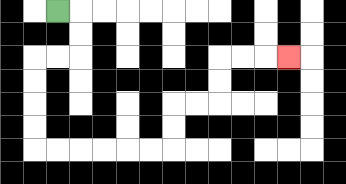{'start': '[2, 0]', 'end': '[12, 2]', 'path_directions': 'R,D,D,L,L,D,D,D,D,R,R,R,R,R,R,U,U,R,R,U,U,R,R,R', 'path_coordinates': '[[2, 0], [3, 0], [3, 1], [3, 2], [2, 2], [1, 2], [1, 3], [1, 4], [1, 5], [1, 6], [2, 6], [3, 6], [4, 6], [5, 6], [6, 6], [7, 6], [7, 5], [7, 4], [8, 4], [9, 4], [9, 3], [9, 2], [10, 2], [11, 2], [12, 2]]'}